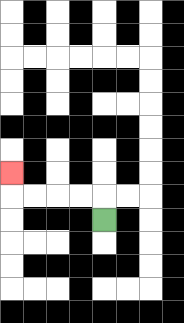{'start': '[4, 9]', 'end': '[0, 7]', 'path_directions': 'U,L,L,L,L,U', 'path_coordinates': '[[4, 9], [4, 8], [3, 8], [2, 8], [1, 8], [0, 8], [0, 7]]'}